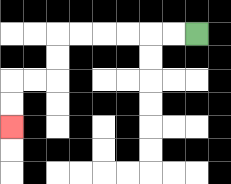{'start': '[8, 1]', 'end': '[0, 5]', 'path_directions': 'L,L,L,L,L,L,D,D,L,L,D,D', 'path_coordinates': '[[8, 1], [7, 1], [6, 1], [5, 1], [4, 1], [3, 1], [2, 1], [2, 2], [2, 3], [1, 3], [0, 3], [0, 4], [0, 5]]'}